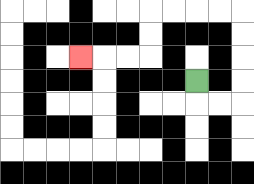{'start': '[8, 3]', 'end': '[3, 2]', 'path_directions': 'D,R,R,U,U,U,U,L,L,L,L,D,D,L,L,L', 'path_coordinates': '[[8, 3], [8, 4], [9, 4], [10, 4], [10, 3], [10, 2], [10, 1], [10, 0], [9, 0], [8, 0], [7, 0], [6, 0], [6, 1], [6, 2], [5, 2], [4, 2], [3, 2]]'}